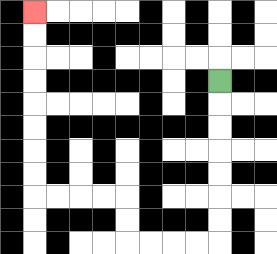{'start': '[9, 3]', 'end': '[1, 0]', 'path_directions': 'D,D,D,D,D,D,D,L,L,L,L,U,U,L,L,L,L,U,U,U,U,U,U,U,U', 'path_coordinates': '[[9, 3], [9, 4], [9, 5], [9, 6], [9, 7], [9, 8], [9, 9], [9, 10], [8, 10], [7, 10], [6, 10], [5, 10], [5, 9], [5, 8], [4, 8], [3, 8], [2, 8], [1, 8], [1, 7], [1, 6], [1, 5], [1, 4], [1, 3], [1, 2], [1, 1], [1, 0]]'}